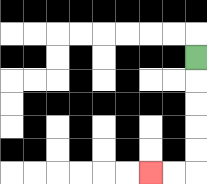{'start': '[8, 2]', 'end': '[6, 7]', 'path_directions': 'D,D,D,D,D,L,L', 'path_coordinates': '[[8, 2], [8, 3], [8, 4], [8, 5], [8, 6], [8, 7], [7, 7], [6, 7]]'}